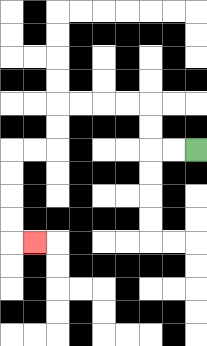{'start': '[8, 6]', 'end': '[1, 10]', 'path_directions': 'L,L,U,U,L,L,L,L,D,D,L,L,D,D,D,D,R', 'path_coordinates': '[[8, 6], [7, 6], [6, 6], [6, 5], [6, 4], [5, 4], [4, 4], [3, 4], [2, 4], [2, 5], [2, 6], [1, 6], [0, 6], [0, 7], [0, 8], [0, 9], [0, 10], [1, 10]]'}